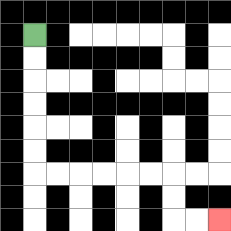{'start': '[1, 1]', 'end': '[9, 9]', 'path_directions': 'D,D,D,D,D,D,R,R,R,R,R,R,D,D,R,R', 'path_coordinates': '[[1, 1], [1, 2], [1, 3], [1, 4], [1, 5], [1, 6], [1, 7], [2, 7], [3, 7], [4, 7], [5, 7], [6, 7], [7, 7], [7, 8], [7, 9], [8, 9], [9, 9]]'}